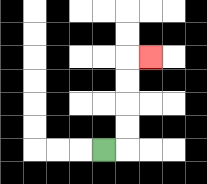{'start': '[4, 6]', 'end': '[6, 2]', 'path_directions': 'R,U,U,U,U,R', 'path_coordinates': '[[4, 6], [5, 6], [5, 5], [5, 4], [5, 3], [5, 2], [6, 2]]'}